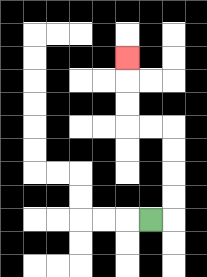{'start': '[6, 9]', 'end': '[5, 2]', 'path_directions': 'R,U,U,U,U,L,L,U,U,U', 'path_coordinates': '[[6, 9], [7, 9], [7, 8], [7, 7], [7, 6], [7, 5], [6, 5], [5, 5], [5, 4], [5, 3], [5, 2]]'}